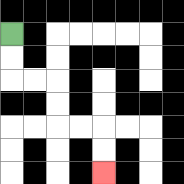{'start': '[0, 1]', 'end': '[4, 7]', 'path_directions': 'D,D,R,R,D,D,R,R,D,D', 'path_coordinates': '[[0, 1], [0, 2], [0, 3], [1, 3], [2, 3], [2, 4], [2, 5], [3, 5], [4, 5], [4, 6], [4, 7]]'}